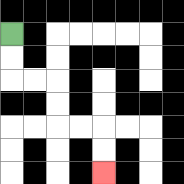{'start': '[0, 1]', 'end': '[4, 7]', 'path_directions': 'D,D,R,R,D,D,R,R,D,D', 'path_coordinates': '[[0, 1], [0, 2], [0, 3], [1, 3], [2, 3], [2, 4], [2, 5], [3, 5], [4, 5], [4, 6], [4, 7]]'}